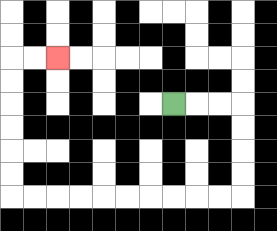{'start': '[7, 4]', 'end': '[2, 2]', 'path_directions': 'R,R,R,D,D,D,D,L,L,L,L,L,L,L,L,L,L,U,U,U,U,U,U,R,R', 'path_coordinates': '[[7, 4], [8, 4], [9, 4], [10, 4], [10, 5], [10, 6], [10, 7], [10, 8], [9, 8], [8, 8], [7, 8], [6, 8], [5, 8], [4, 8], [3, 8], [2, 8], [1, 8], [0, 8], [0, 7], [0, 6], [0, 5], [0, 4], [0, 3], [0, 2], [1, 2], [2, 2]]'}